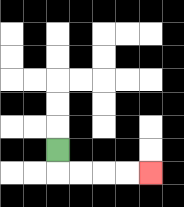{'start': '[2, 6]', 'end': '[6, 7]', 'path_directions': 'D,R,R,R,R', 'path_coordinates': '[[2, 6], [2, 7], [3, 7], [4, 7], [5, 7], [6, 7]]'}